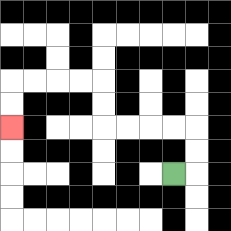{'start': '[7, 7]', 'end': '[0, 5]', 'path_directions': 'R,U,U,L,L,L,L,U,U,L,L,L,L,D,D', 'path_coordinates': '[[7, 7], [8, 7], [8, 6], [8, 5], [7, 5], [6, 5], [5, 5], [4, 5], [4, 4], [4, 3], [3, 3], [2, 3], [1, 3], [0, 3], [0, 4], [0, 5]]'}